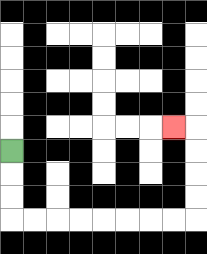{'start': '[0, 6]', 'end': '[7, 5]', 'path_directions': 'D,D,D,R,R,R,R,R,R,R,R,U,U,U,U,L', 'path_coordinates': '[[0, 6], [0, 7], [0, 8], [0, 9], [1, 9], [2, 9], [3, 9], [4, 9], [5, 9], [6, 9], [7, 9], [8, 9], [8, 8], [8, 7], [8, 6], [8, 5], [7, 5]]'}